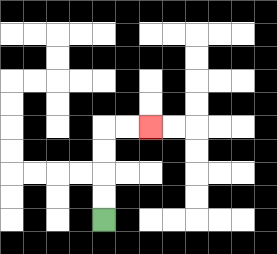{'start': '[4, 9]', 'end': '[6, 5]', 'path_directions': 'U,U,U,U,R,R', 'path_coordinates': '[[4, 9], [4, 8], [4, 7], [4, 6], [4, 5], [5, 5], [6, 5]]'}